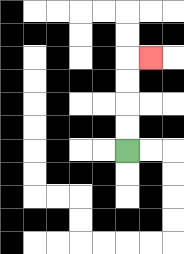{'start': '[5, 6]', 'end': '[6, 2]', 'path_directions': 'U,U,U,U,R', 'path_coordinates': '[[5, 6], [5, 5], [5, 4], [5, 3], [5, 2], [6, 2]]'}